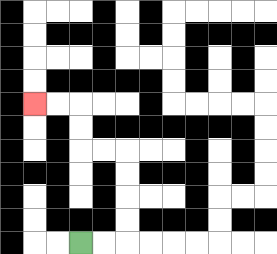{'start': '[3, 10]', 'end': '[1, 4]', 'path_directions': 'R,R,U,U,U,U,L,L,U,U,L,L', 'path_coordinates': '[[3, 10], [4, 10], [5, 10], [5, 9], [5, 8], [5, 7], [5, 6], [4, 6], [3, 6], [3, 5], [3, 4], [2, 4], [1, 4]]'}